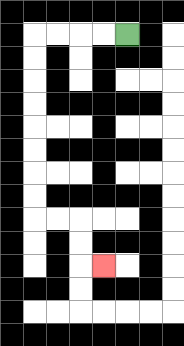{'start': '[5, 1]', 'end': '[4, 11]', 'path_directions': 'L,L,L,L,D,D,D,D,D,D,D,D,R,R,D,D,R', 'path_coordinates': '[[5, 1], [4, 1], [3, 1], [2, 1], [1, 1], [1, 2], [1, 3], [1, 4], [1, 5], [1, 6], [1, 7], [1, 8], [1, 9], [2, 9], [3, 9], [3, 10], [3, 11], [4, 11]]'}